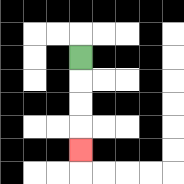{'start': '[3, 2]', 'end': '[3, 6]', 'path_directions': 'D,D,D,D', 'path_coordinates': '[[3, 2], [3, 3], [3, 4], [3, 5], [3, 6]]'}